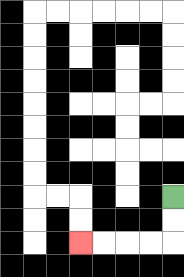{'start': '[7, 8]', 'end': '[3, 10]', 'path_directions': 'D,D,L,L,L,L', 'path_coordinates': '[[7, 8], [7, 9], [7, 10], [6, 10], [5, 10], [4, 10], [3, 10]]'}